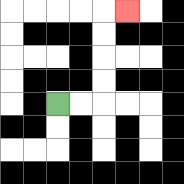{'start': '[2, 4]', 'end': '[5, 0]', 'path_directions': 'R,R,U,U,U,U,R', 'path_coordinates': '[[2, 4], [3, 4], [4, 4], [4, 3], [4, 2], [4, 1], [4, 0], [5, 0]]'}